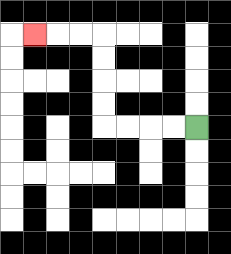{'start': '[8, 5]', 'end': '[1, 1]', 'path_directions': 'L,L,L,L,U,U,U,U,L,L,L', 'path_coordinates': '[[8, 5], [7, 5], [6, 5], [5, 5], [4, 5], [4, 4], [4, 3], [4, 2], [4, 1], [3, 1], [2, 1], [1, 1]]'}